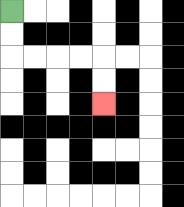{'start': '[0, 0]', 'end': '[4, 4]', 'path_directions': 'D,D,R,R,R,R,D,D', 'path_coordinates': '[[0, 0], [0, 1], [0, 2], [1, 2], [2, 2], [3, 2], [4, 2], [4, 3], [4, 4]]'}